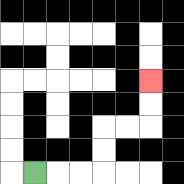{'start': '[1, 7]', 'end': '[6, 3]', 'path_directions': 'R,R,R,U,U,R,R,U,U', 'path_coordinates': '[[1, 7], [2, 7], [3, 7], [4, 7], [4, 6], [4, 5], [5, 5], [6, 5], [6, 4], [6, 3]]'}